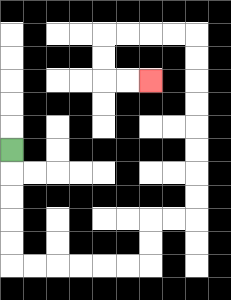{'start': '[0, 6]', 'end': '[6, 3]', 'path_directions': 'D,D,D,D,D,R,R,R,R,R,R,U,U,R,R,U,U,U,U,U,U,U,U,L,L,L,L,D,D,R,R', 'path_coordinates': '[[0, 6], [0, 7], [0, 8], [0, 9], [0, 10], [0, 11], [1, 11], [2, 11], [3, 11], [4, 11], [5, 11], [6, 11], [6, 10], [6, 9], [7, 9], [8, 9], [8, 8], [8, 7], [8, 6], [8, 5], [8, 4], [8, 3], [8, 2], [8, 1], [7, 1], [6, 1], [5, 1], [4, 1], [4, 2], [4, 3], [5, 3], [6, 3]]'}